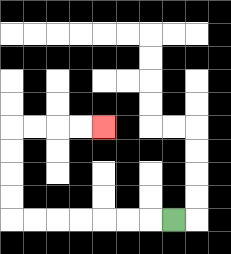{'start': '[7, 9]', 'end': '[4, 5]', 'path_directions': 'L,L,L,L,L,L,L,U,U,U,U,R,R,R,R', 'path_coordinates': '[[7, 9], [6, 9], [5, 9], [4, 9], [3, 9], [2, 9], [1, 9], [0, 9], [0, 8], [0, 7], [0, 6], [0, 5], [1, 5], [2, 5], [3, 5], [4, 5]]'}